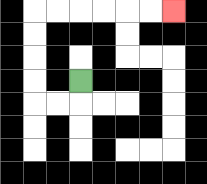{'start': '[3, 3]', 'end': '[7, 0]', 'path_directions': 'D,L,L,U,U,U,U,R,R,R,R,R,R', 'path_coordinates': '[[3, 3], [3, 4], [2, 4], [1, 4], [1, 3], [1, 2], [1, 1], [1, 0], [2, 0], [3, 0], [4, 0], [5, 0], [6, 0], [7, 0]]'}